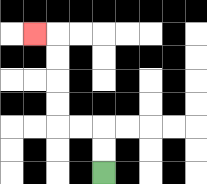{'start': '[4, 7]', 'end': '[1, 1]', 'path_directions': 'U,U,L,L,U,U,U,U,L', 'path_coordinates': '[[4, 7], [4, 6], [4, 5], [3, 5], [2, 5], [2, 4], [2, 3], [2, 2], [2, 1], [1, 1]]'}